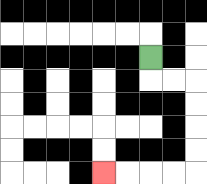{'start': '[6, 2]', 'end': '[4, 7]', 'path_directions': 'D,R,R,D,D,D,D,L,L,L,L', 'path_coordinates': '[[6, 2], [6, 3], [7, 3], [8, 3], [8, 4], [8, 5], [8, 6], [8, 7], [7, 7], [6, 7], [5, 7], [4, 7]]'}